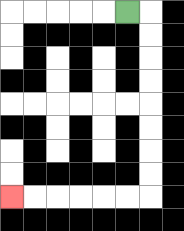{'start': '[5, 0]', 'end': '[0, 8]', 'path_directions': 'R,D,D,D,D,D,D,D,D,L,L,L,L,L,L', 'path_coordinates': '[[5, 0], [6, 0], [6, 1], [6, 2], [6, 3], [6, 4], [6, 5], [6, 6], [6, 7], [6, 8], [5, 8], [4, 8], [3, 8], [2, 8], [1, 8], [0, 8]]'}